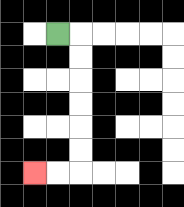{'start': '[2, 1]', 'end': '[1, 7]', 'path_directions': 'R,D,D,D,D,D,D,L,L', 'path_coordinates': '[[2, 1], [3, 1], [3, 2], [3, 3], [3, 4], [3, 5], [3, 6], [3, 7], [2, 7], [1, 7]]'}